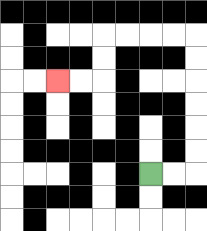{'start': '[6, 7]', 'end': '[2, 3]', 'path_directions': 'R,R,U,U,U,U,U,U,L,L,L,L,D,D,L,L', 'path_coordinates': '[[6, 7], [7, 7], [8, 7], [8, 6], [8, 5], [8, 4], [8, 3], [8, 2], [8, 1], [7, 1], [6, 1], [5, 1], [4, 1], [4, 2], [4, 3], [3, 3], [2, 3]]'}